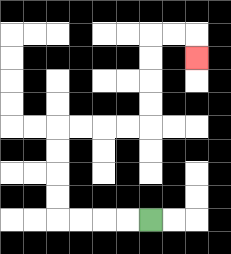{'start': '[6, 9]', 'end': '[8, 2]', 'path_directions': 'L,L,L,L,U,U,U,U,R,R,R,R,U,U,U,U,R,R,D', 'path_coordinates': '[[6, 9], [5, 9], [4, 9], [3, 9], [2, 9], [2, 8], [2, 7], [2, 6], [2, 5], [3, 5], [4, 5], [5, 5], [6, 5], [6, 4], [6, 3], [6, 2], [6, 1], [7, 1], [8, 1], [8, 2]]'}